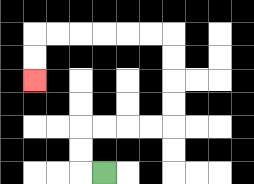{'start': '[4, 7]', 'end': '[1, 3]', 'path_directions': 'L,U,U,R,R,R,R,U,U,U,U,L,L,L,L,L,L,D,D', 'path_coordinates': '[[4, 7], [3, 7], [3, 6], [3, 5], [4, 5], [5, 5], [6, 5], [7, 5], [7, 4], [7, 3], [7, 2], [7, 1], [6, 1], [5, 1], [4, 1], [3, 1], [2, 1], [1, 1], [1, 2], [1, 3]]'}